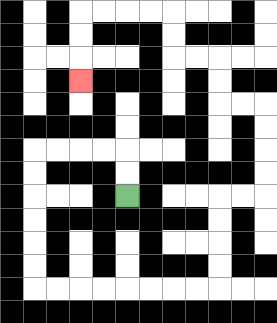{'start': '[5, 8]', 'end': '[3, 3]', 'path_directions': 'U,U,L,L,L,L,D,D,D,D,D,D,R,R,R,R,R,R,R,R,U,U,U,U,R,R,U,U,U,U,L,L,U,U,L,L,U,U,L,L,L,L,D,D,D', 'path_coordinates': '[[5, 8], [5, 7], [5, 6], [4, 6], [3, 6], [2, 6], [1, 6], [1, 7], [1, 8], [1, 9], [1, 10], [1, 11], [1, 12], [2, 12], [3, 12], [4, 12], [5, 12], [6, 12], [7, 12], [8, 12], [9, 12], [9, 11], [9, 10], [9, 9], [9, 8], [10, 8], [11, 8], [11, 7], [11, 6], [11, 5], [11, 4], [10, 4], [9, 4], [9, 3], [9, 2], [8, 2], [7, 2], [7, 1], [7, 0], [6, 0], [5, 0], [4, 0], [3, 0], [3, 1], [3, 2], [3, 3]]'}